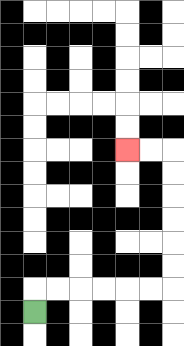{'start': '[1, 13]', 'end': '[5, 6]', 'path_directions': 'U,R,R,R,R,R,R,U,U,U,U,U,U,L,L', 'path_coordinates': '[[1, 13], [1, 12], [2, 12], [3, 12], [4, 12], [5, 12], [6, 12], [7, 12], [7, 11], [7, 10], [7, 9], [7, 8], [7, 7], [7, 6], [6, 6], [5, 6]]'}